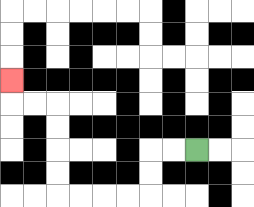{'start': '[8, 6]', 'end': '[0, 3]', 'path_directions': 'L,L,D,D,L,L,L,L,U,U,U,U,L,L,U', 'path_coordinates': '[[8, 6], [7, 6], [6, 6], [6, 7], [6, 8], [5, 8], [4, 8], [3, 8], [2, 8], [2, 7], [2, 6], [2, 5], [2, 4], [1, 4], [0, 4], [0, 3]]'}